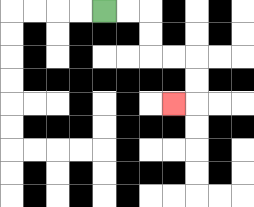{'start': '[4, 0]', 'end': '[7, 4]', 'path_directions': 'R,R,D,D,R,R,D,D,L', 'path_coordinates': '[[4, 0], [5, 0], [6, 0], [6, 1], [6, 2], [7, 2], [8, 2], [8, 3], [8, 4], [7, 4]]'}